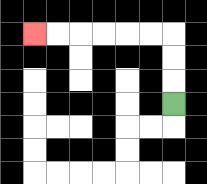{'start': '[7, 4]', 'end': '[1, 1]', 'path_directions': 'U,U,U,L,L,L,L,L,L', 'path_coordinates': '[[7, 4], [7, 3], [7, 2], [7, 1], [6, 1], [5, 1], [4, 1], [3, 1], [2, 1], [1, 1]]'}